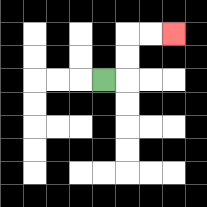{'start': '[4, 3]', 'end': '[7, 1]', 'path_directions': 'R,U,U,R,R', 'path_coordinates': '[[4, 3], [5, 3], [5, 2], [5, 1], [6, 1], [7, 1]]'}